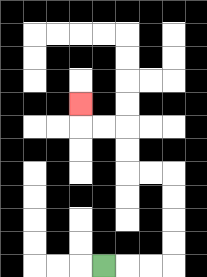{'start': '[4, 11]', 'end': '[3, 4]', 'path_directions': 'R,R,R,U,U,U,U,L,L,U,U,L,L,U', 'path_coordinates': '[[4, 11], [5, 11], [6, 11], [7, 11], [7, 10], [7, 9], [7, 8], [7, 7], [6, 7], [5, 7], [5, 6], [5, 5], [4, 5], [3, 5], [3, 4]]'}